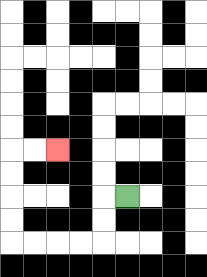{'start': '[5, 8]', 'end': '[2, 6]', 'path_directions': 'L,D,D,L,L,L,L,U,U,U,U,R,R', 'path_coordinates': '[[5, 8], [4, 8], [4, 9], [4, 10], [3, 10], [2, 10], [1, 10], [0, 10], [0, 9], [0, 8], [0, 7], [0, 6], [1, 6], [2, 6]]'}